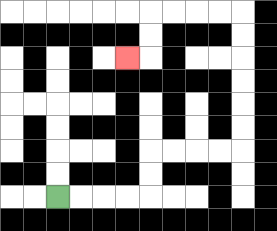{'start': '[2, 8]', 'end': '[5, 2]', 'path_directions': 'R,R,R,R,U,U,R,R,R,R,U,U,U,U,U,U,L,L,L,L,D,D,L', 'path_coordinates': '[[2, 8], [3, 8], [4, 8], [5, 8], [6, 8], [6, 7], [6, 6], [7, 6], [8, 6], [9, 6], [10, 6], [10, 5], [10, 4], [10, 3], [10, 2], [10, 1], [10, 0], [9, 0], [8, 0], [7, 0], [6, 0], [6, 1], [6, 2], [5, 2]]'}